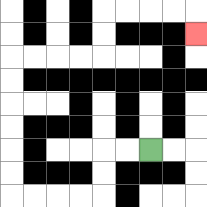{'start': '[6, 6]', 'end': '[8, 1]', 'path_directions': 'L,L,D,D,L,L,L,L,U,U,U,U,U,U,R,R,R,R,U,U,R,R,R,R,D', 'path_coordinates': '[[6, 6], [5, 6], [4, 6], [4, 7], [4, 8], [3, 8], [2, 8], [1, 8], [0, 8], [0, 7], [0, 6], [0, 5], [0, 4], [0, 3], [0, 2], [1, 2], [2, 2], [3, 2], [4, 2], [4, 1], [4, 0], [5, 0], [6, 0], [7, 0], [8, 0], [8, 1]]'}